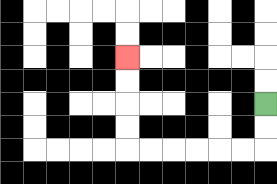{'start': '[11, 4]', 'end': '[5, 2]', 'path_directions': 'D,D,L,L,L,L,L,L,U,U,U,U', 'path_coordinates': '[[11, 4], [11, 5], [11, 6], [10, 6], [9, 6], [8, 6], [7, 6], [6, 6], [5, 6], [5, 5], [5, 4], [5, 3], [5, 2]]'}